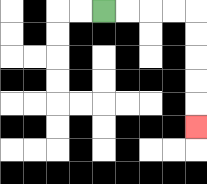{'start': '[4, 0]', 'end': '[8, 5]', 'path_directions': 'R,R,R,R,D,D,D,D,D', 'path_coordinates': '[[4, 0], [5, 0], [6, 0], [7, 0], [8, 0], [8, 1], [8, 2], [8, 3], [8, 4], [8, 5]]'}